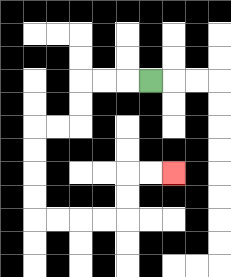{'start': '[6, 3]', 'end': '[7, 7]', 'path_directions': 'L,L,L,D,D,L,L,D,D,D,D,R,R,R,R,U,U,R,R', 'path_coordinates': '[[6, 3], [5, 3], [4, 3], [3, 3], [3, 4], [3, 5], [2, 5], [1, 5], [1, 6], [1, 7], [1, 8], [1, 9], [2, 9], [3, 9], [4, 9], [5, 9], [5, 8], [5, 7], [6, 7], [7, 7]]'}